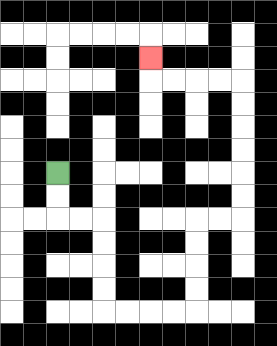{'start': '[2, 7]', 'end': '[6, 2]', 'path_directions': 'D,D,R,R,D,D,D,D,R,R,R,R,U,U,U,U,R,R,U,U,U,U,U,U,L,L,L,L,U', 'path_coordinates': '[[2, 7], [2, 8], [2, 9], [3, 9], [4, 9], [4, 10], [4, 11], [4, 12], [4, 13], [5, 13], [6, 13], [7, 13], [8, 13], [8, 12], [8, 11], [8, 10], [8, 9], [9, 9], [10, 9], [10, 8], [10, 7], [10, 6], [10, 5], [10, 4], [10, 3], [9, 3], [8, 3], [7, 3], [6, 3], [6, 2]]'}